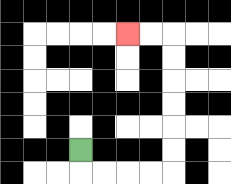{'start': '[3, 6]', 'end': '[5, 1]', 'path_directions': 'D,R,R,R,R,U,U,U,U,U,U,L,L', 'path_coordinates': '[[3, 6], [3, 7], [4, 7], [5, 7], [6, 7], [7, 7], [7, 6], [7, 5], [7, 4], [7, 3], [7, 2], [7, 1], [6, 1], [5, 1]]'}